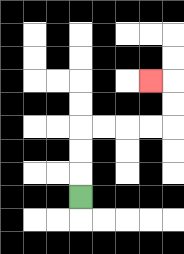{'start': '[3, 8]', 'end': '[6, 3]', 'path_directions': 'U,U,U,R,R,R,R,U,U,L', 'path_coordinates': '[[3, 8], [3, 7], [3, 6], [3, 5], [4, 5], [5, 5], [6, 5], [7, 5], [7, 4], [7, 3], [6, 3]]'}